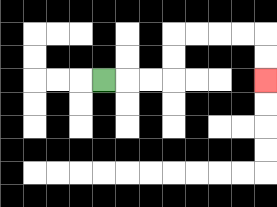{'start': '[4, 3]', 'end': '[11, 3]', 'path_directions': 'R,R,R,U,U,R,R,R,R,D,D', 'path_coordinates': '[[4, 3], [5, 3], [6, 3], [7, 3], [7, 2], [7, 1], [8, 1], [9, 1], [10, 1], [11, 1], [11, 2], [11, 3]]'}